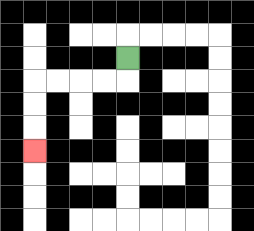{'start': '[5, 2]', 'end': '[1, 6]', 'path_directions': 'D,L,L,L,L,D,D,D', 'path_coordinates': '[[5, 2], [5, 3], [4, 3], [3, 3], [2, 3], [1, 3], [1, 4], [1, 5], [1, 6]]'}